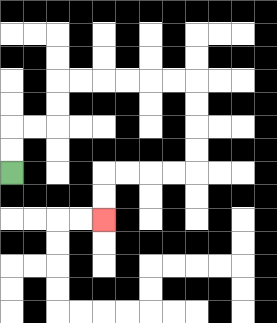{'start': '[0, 7]', 'end': '[4, 9]', 'path_directions': 'U,U,R,R,U,U,R,R,R,R,R,R,D,D,D,D,L,L,L,L,D,D', 'path_coordinates': '[[0, 7], [0, 6], [0, 5], [1, 5], [2, 5], [2, 4], [2, 3], [3, 3], [4, 3], [5, 3], [6, 3], [7, 3], [8, 3], [8, 4], [8, 5], [8, 6], [8, 7], [7, 7], [6, 7], [5, 7], [4, 7], [4, 8], [4, 9]]'}